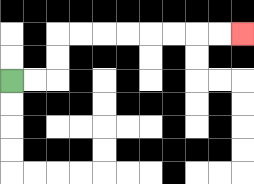{'start': '[0, 3]', 'end': '[10, 1]', 'path_directions': 'R,R,U,U,R,R,R,R,R,R,R,R', 'path_coordinates': '[[0, 3], [1, 3], [2, 3], [2, 2], [2, 1], [3, 1], [4, 1], [5, 1], [6, 1], [7, 1], [8, 1], [9, 1], [10, 1]]'}